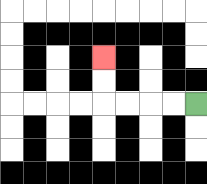{'start': '[8, 4]', 'end': '[4, 2]', 'path_directions': 'L,L,L,L,U,U', 'path_coordinates': '[[8, 4], [7, 4], [6, 4], [5, 4], [4, 4], [4, 3], [4, 2]]'}